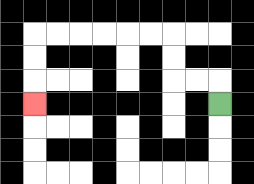{'start': '[9, 4]', 'end': '[1, 4]', 'path_directions': 'U,L,L,U,U,L,L,L,L,L,L,D,D,D', 'path_coordinates': '[[9, 4], [9, 3], [8, 3], [7, 3], [7, 2], [7, 1], [6, 1], [5, 1], [4, 1], [3, 1], [2, 1], [1, 1], [1, 2], [1, 3], [1, 4]]'}